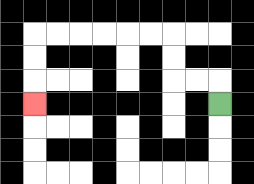{'start': '[9, 4]', 'end': '[1, 4]', 'path_directions': 'U,L,L,U,U,L,L,L,L,L,L,D,D,D', 'path_coordinates': '[[9, 4], [9, 3], [8, 3], [7, 3], [7, 2], [7, 1], [6, 1], [5, 1], [4, 1], [3, 1], [2, 1], [1, 1], [1, 2], [1, 3], [1, 4]]'}